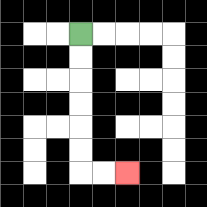{'start': '[3, 1]', 'end': '[5, 7]', 'path_directions': 'D,D,D,D,D,D,R,R', 'path_coordinates': '[[3, 1], [3, 2], [3, 3], [3, 4], [3, 5], [3, 6], [3, 7], [4, 7], [5, 7]]'}